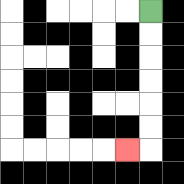{'start': '[6, 0]', 'end': '[5, 6]', 'path_directions': 'D,D,D,D,D,D,L', 'path_coordinates': '[[6, 0], [6, 1], [6, 2], [6, 3], [6, 4], [6, 5], [6, 6], [5, 6]]'}